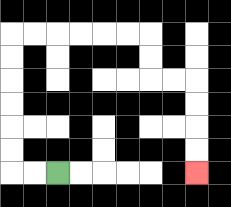{'start': '[2, 7]', 'end': '[8, 7]', 'path_directions': 'L,L,U,U,U,U,U,U,R,R,R,R,R,R,D,D,R,R,D,D,D,D', 'path_coordinates': '[[2, 7], [1, 7], [0, 7], [0, 6], [0, 5], [0, 4], [0, 3], [0, 2], [0, 1], [1, 1], [2, 1], [3, 1], [4, 1], [5, 1], [6, 1], [6, 2], [6, 3], [7, 3], [8, 3], [8, 4], [8, 5], [8, 6], [8, 7]]'}